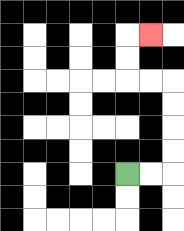{'start': '[5, 7]', 'end': '[6, 1]', 'path_directions': 'R,R,U,U,U,U,L,L,U,U,R', 'path_coordinates': '[[5, 7], [6, 7], [7, 7], [7, 6], [7, 5], [7, 4], [7, 3], [6, 3], [5, 3], [5, 2], [5, 1], [6, 1]]'}